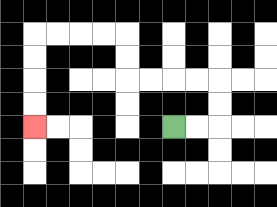{'start': '[7, 5]', 'end': '[1, 5]', 'path_directions': 'R,R,U,U,L,L,L,L,U,U,L,L,L,L,D,D,D,D', 'path_coordinates': '[[7, 5], [8, 5], [9, 5], [9, 4], [9, 3], [8, 3], [7, 3], [6, 3], [5, 3], [5, 2], [5, 1], [4, 1], [3, 1], [2, 1], [1, 1], [1, 2], [1, 3], [1, 4], [1, 5]]'}